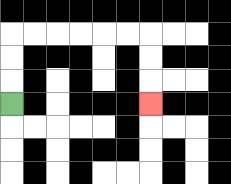{'start': '[0, 4]', 'end': '[6, 4]', 'path_directions': 'U,U,U,R,R,R,R,R,R,D,D,D', 'path_coordinates': '[[0, 4], [0, 3], [0, 2], [0, 1], [1, 1], [2, 1], [3, 1], [4, 1], [5, 1], [6, 1], [6, 2], [6, 3], [6, 4]]'}